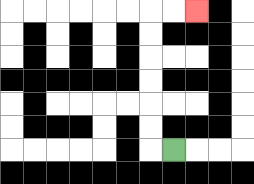{'start': '[7, 6]', 'end': '[8, 0]', 'path_directions': 'L,U,U,U,U,U,U,R,R', 'path_coordinates': '[[7, 6], [6, 6], [6, 5], [6, 4], [6, 3], [6, 2], [6, 1], [6, 0], [7, 0], [8, 0]]'}